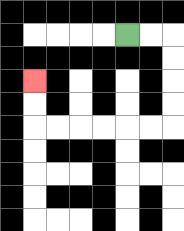{'start': '[5, 1]', 'end': '[1, 3]', 'path_directions': 'R,R,D,D,D,D,L,L,L,L,L,L,U,U', 'path_coordinates': '[[5, 1], [6, 1], [7, 1], [7, 2], [7, 3], [7, 4], [7, 5], [6, 5], [5, 5], [4, 5], [3, 5], [2, 5], [1, 5], [1, 4], [1, 3]]'}